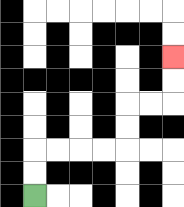{'start': '[1, 8]', 'end': '[7, 2]', 'path_directions': 'U,U,R,R,R,R,U,U,R,R,U,U', 'path_coordinates': '[[1, 8], [1, 7], [1, 6], [2, 6], [3, 6], [4, 6], [5, 6], [5, 5], [5, 4], [6, 4], [7, 4], [7, 3], [7, 2]]'}